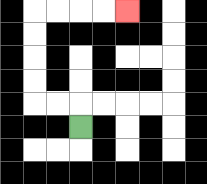{'start': '[3, 5]', 'end': '[5, 0]', 'path_directions': 'U,L,L,U,U,U,U,R,R,R,R', 'path_coordinates': '[[3, 5], [3, 4], [2, 4], [1, 4], [1, 3], [1, 2], [1, 1], [1, 0], [2, 0], [3, 0], [4, 0], [5, 0]]'}